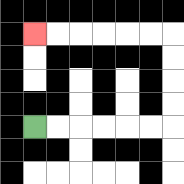{'start': '[1, 5]', 'end': '[1, 1]', 'path_directions': 'R,R,R,R,R,R,U,U,U,U,L,L,L,L,L,L', 'path_coordinates': '[[1, 5], [2, 5], [3, 5], [4, 5], [5, 5], [6, 5], [7, 5], [7, 4], [7, 3], [7, 2], [7, 1], [6, 1], [5, 1], [4, 1], [3, 1], [2, 1], [1, 1]]'}